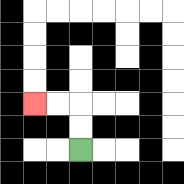{'start': '[3, 6]', 'end': '[1, 4]', 'path_directions': 'U,U,L,L', 'path_coordinates': '[[3, 6], [3, 5], [3, 4], [2, 4], [1, 4]]'}